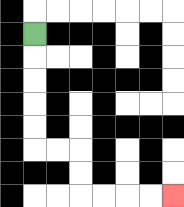{'start': '[1, 1]', 'end': '[7, 8]', 'path_directions': 'D,D,D,D,D,R,R,D,D,R,R,R,R', 'path_coordinates': '[[1, 1], [1, 2], [1, 3], [1, 4], [1, 5], [1, 6], [2, 6], [3, 6], [3, 7], [3, 8], [4, 8], [5, 8], [6, 8], [7, 8]]'}